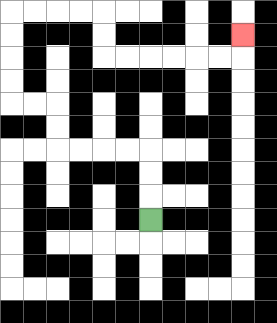{'start': '[6, 9]', 'end': '[10, 1]', 'path_directions': 'U,U,U,L,L,L,L,U,U,L,L,U,U,U,U,R,R,R,R,D,D,R,R,R,R,R,R,U', 'path_coordinates': '[[6, 9], [6, 8], [6, 7], [6, 6], [5, 6], [4, 6], [3, 6], [2, 6], [2, 5], [2, 4], [1, 4], [0, 4], [0, 3], [0, 2], [0, 1], [0, 0], [1, 0], [2, 0], [3, 0], [4, 0], [4, 1], [4, 2], [5, 2], [6, 2], [7, 2], [8, 2], [9, 2], [10, 2], [10, 1]]'}